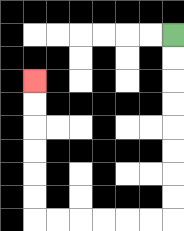{'start': '[7, 1]', 'end': '[1, 3]', 'path_directions': 'D,D,D,D,D,D,D,D,L,L,L,L,L,L,U,U,U,U,U,U', 'path_coordinates': '[[7, 1], [7, 2], [7, 3], [7, 4], [7, 5], [7, 6], [7, 7], [7, 8], [7, 9], [6, 9], [5, 9], [4, 9], [3, 9], [2, 9], [1, 9], [1, 8], [1, 7], [1, 6], [1, 5], [1, 4], [1, 3]]'}